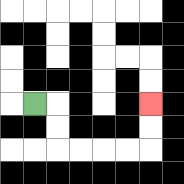{'start': '[1, 4]', 'end': '[6, 4]', 'path_directions': 'R,D,D,R,R,R,R,U,U', 'path_coordinates': '[[1, 4], [2, 4], [2, 5], [2, 6], [3, 6], [4, 6], [5, 6], [6, 6], [6, 5], [6, 4]]'}